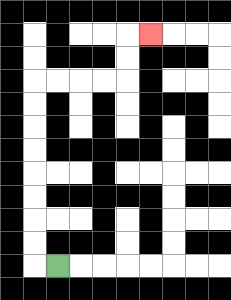{'start': '[2, 11]', 'end': '[6, 1]', 'path_directions': 'L,U,U,U,U,U,U,U,U,R,R,R,R,U,U,R', 'path_coordinates': '[[2, 11], [1, 11], [1, 10], [1, 9], [1, 8], [1, 7], [1, 6], [1, 5], [1, 4], [1, 3], [2, 3], [3, 3], [4, 3], [5, 3], [5, 2], [5, 1], [6, 1]]'}